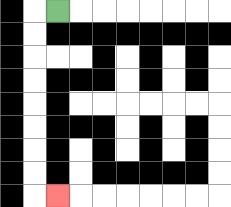{'start': '[2, 0]', 'end': '[2, 8]', 'path_directions': 'L,D,D,D,D,D,D,D,D,R', 'path_coordinates': '[[2, 0], [1, 0], [1, 1], [1, 2], [1, 3], [1, 4], [1, 5], [1, 6], [1, 7], [1, 8], [2, 8]]'}